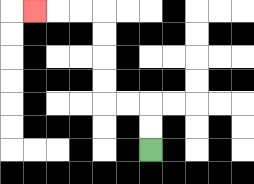{'start': '[6, 6]', 'end': '[1, 0]', 'path_directions': 'U,U,L,L,U,U,U,U,L,L,L', 'path_coordinates': '[[6, 6], [6, 5], [6, 4], [5, 4], [4, 4], [4, 3], [4, 2], [4, 1], [4, 0], [3, 0], [2, 0], [1, 0]]'}